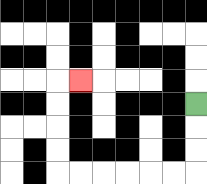{'start': '[8, 4]', 'end': '[3, 3]', 'path_directions': 'D,D,D,L,L,L,L,L,L,U,U,U,U,R', 'path_coordinates': '[[8, 4], [8, 5], [8, 6], [8, 7], [7, 7], [6, 7], [5, 7], [4, 7], [3, 7], [2, 7], [2, 6], [2, 5], [2, 4], [2, 3], [3, 3]]'}